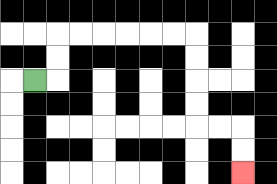{'start': '[1, 3]', 'end': '[10, 7]', 'path_directions': 'R,U,U,R,R,R,R,R,R,D,D,D,D,R,R,D,D', 'path_coordinates': '[[1, 3], [2, 3], [2, 2], [2, 1], [3, 1], [4, 1], [5, 1], [6, 1], [7, 1], [8, 1], [8, 2], [8, 3], [8, 4], [8, 5], [9, 5], [10, 5], [10, 6], [10, 7]]'}